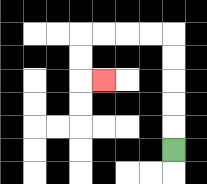{'start': '[7, 6]', 'end': '[4, 3]', 'path_directions': 'U,U,U,U,U,L,L,L,L,D,D,R', 'path_coordinates': '[[7, 6], [7, 5], [7, 4], [7, 3], [7, 2], [7, 1], [6, 1], [5, 1], [4, 1], [3, 1], [3, 2], [3, 3], [4, 3]]'}